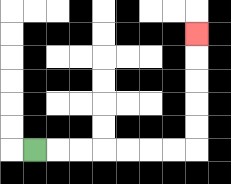{'start': '[1, 6]', 'end': '[8, 1]', 'path_directions': 'R,R,R,R,R,R,R,U,U,U,U,U', 'path_coordinates': '[[1, 6], [2, 6], [3, 6], [4, 6], [5, 6], [6, 6], [7, 6], [8, 6], [8, 5], [8, 4], [8, 3], [8, 2], [8, 1]]'}